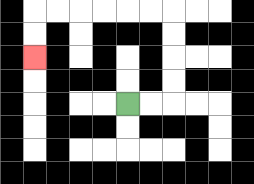{'start': '[5, 4]', 'end': '[1, 2]', 'path_directions': 'R,R,U,U,U,U,L,L,L,L,L,L,D,D', 'path_coordinates': '[[5, 4], [6, 4], [7, 4], [7, 3], [7, 2], [7, 1], [7, 0], [6, 0], [5, 0], [4, 0], [3, 0], [2, 0], [1, 0], [1, 1], [1, 2]]'}